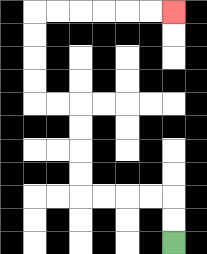{'start': '[7, 10]', 'end': '[7, 0]', 'path_directions': 'U,U,L,L,L,L,U,U,U,U,L,L,U,U,U,U,R,R,R,R,R,R', 'path_coordinates': '[[7, 10], [7, 9], [7, 8], [6, 8], [5, 8], [4, 8], [3, 8], [3, 7], [3, 6], [3, 5], [3, 4], [2, 4], [1, 4], [1, 3], [1, 2], [1, 1], [1, 0], [2, 0], [3, 0], [4, 0], [5, 0], [6, 0], [7, 0]]'}